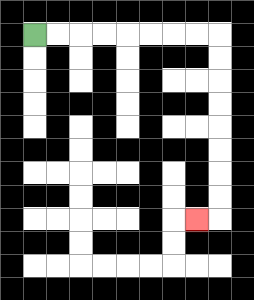{'start': '[1, 1]', 'end': '[8, 9]', 'path_directions': 'R,R,R,R,R,R,R,R,D,D,D,D,D,D,D,D,L', 'path_coordinates': '[[1, 1], [2, 1], [3, 1], [4, 1], [5, 1], [6, 1], [7, 1], [8, 1], [9, 1], [9, 2], [9, 3], [9, 4], [9, 5], [9, 6], [9, 7], [9, 8], [9, 9], [8, 9]]'}